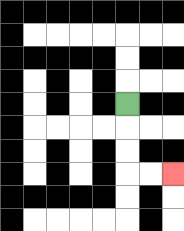{'start': '[5, 4]', 'end': '[7, 7]', 'path_directions': 'D,D,D,R,R', 'path_coordinates': '[[5, 4], [5, 5], [5, 6], [5, 7], [6, 7], [7, 7]]'}